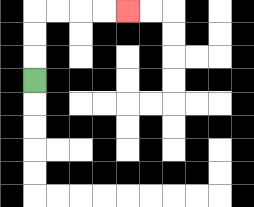{'start': '[1, 3]', 'end': '[5, 0]', 'path_directions': 'U,U,U,R,R,R,R', 'path_coordinates': '[[1, 3], [1, 2], [1, 1], [1, 0], [2, 0], [3, 0], [4, 0], [5, 0]]'}